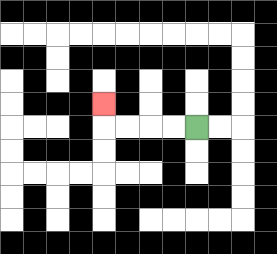{'start': '[8, 5]', 'end': '[4, 4]', 'path_directions': 'L,L,L,L,U', 'path_coordinates': '[[8, 5], [7, 5], [6, 5], [5, 5], [4, 5], [4, 4]]'}